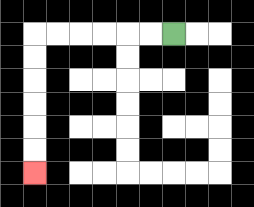{'start': '[7, 1]', 'end': '[1, 7]', 'path_directions': 'L,L,L,L,L,L,D,D,D,D,D,D', 'path_coordinates': '[[7, 1], [6, 1], [5, 1], [4, 1], [3, 1], [2, 1], [1, 1], [1, 2], [1, 3], [1, 4], [1, 5], [1, 6], [1, 7]]'}